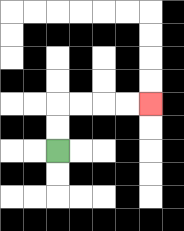{'start': '[2, 6]', 'end': '[6, 4]', 'path_directions': 'U,U,R,R,R,R', 'path_coordinates': '[[2, 6], [2, 5], [2, 4], [3, 4], [4, 4], [5, 4], [6, 4]]'}